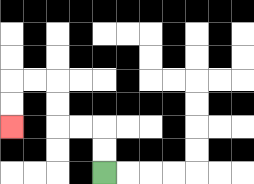{'start': '[4, 7]', 'end': '[0, 5]', 'path_directions': 'U,U,L,L,U,U,L,L,D,D', 'path_coordinates': '[[4, 7], [4, 6], [4, 5], [3, 5], [2, 5], [2, 4], [2, 3], [1, 3], [0, 3], [0, 4], [0, 5]]'}